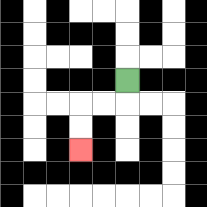{'start': '[5, 3]', 'end': '[3, 6]', 'path_directions': 'D,L,L,D,D', 'path_coordinates': '[[5, 3], [5, 4], [4, 4], [3, 4], [3, 5], [3, 6]]'}